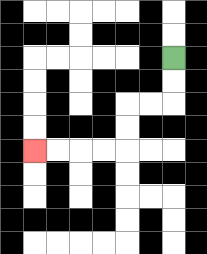{'start': '[7, 2]', 'end': '[1, 6]', 'path_directions': 'D,D,L,L,D,D,L,L,L,L', 'path_coordinates': '[[7, 2], [7, 3], [7, 4], [6, 4], [5, 4], [5, 5], [5, 6], [4, 6], [3, 6], [2, 6], [1, 6]]'}